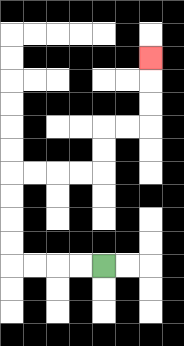{'start': '[4, 11]', 'end': '[6, 2]', 'path_directions': 'L,L,L,L,U,U,U,U,R,R,R,R,U,U,R,R,U,U,U', 'path_coordinates': '[[4, 11], [3, 11], [2, 11], [1, 11], [0, 11], [0, 10], [0, 9], [0, 8], [0, 7], [1, 7], [2, 7], [3, 7], [4, 7], [4, 6], [4, 5], [5, 5], [6, 5], [6, 4], [6, 3], [6, 2]]'}